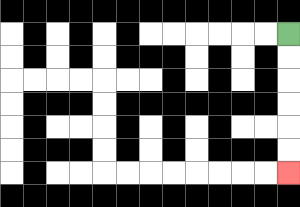{'start': '[12, 1]', 'end': '[12, 7]', 'path_directions': 'D,D,D,D,D,D', 'path_coordinates': '[[12, 1], [12, 2], [12, 3], [12, 4], [12, 5], [12, 6], [12, 7]]'}